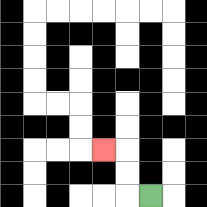{'start': '[6, 8]', 'end': '[4, 6]', 'path_directions': 'L,U,U,L', 'path_coordinates': '[[6, 8], [5, 8], [5, 7], [5, 6], [4, 6]]'}